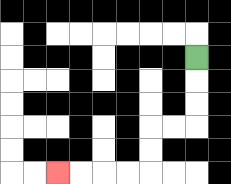{'start': '[8, 2]', 'end': '[2, 7]', 'path_directions': 'D,D,D,L,L,D,D,L,L,L,L', 'path_coordinates': '[[8, 2], [8, 3], [8, 4], [8, 5], [7, 5], [6, 5], [6, 6], [6, 7], [5, 7], [4, 7], [3, 7], [2, 7]]'}